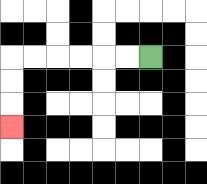{'start': '[6, 2]', 'end': '[0, 5]', 'path_directions': 'L,L,L,L,L,L,D,D,D', 'path_coordinates': '[[6, 2], [5, 2], [4, 2], [3, 2], [2, 2], [1, 2], [0, 2], [0, 3], [0, 4], [0, 5]]'}